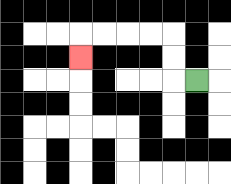{'start': '[8, 3]', 'end': '[3, 2]', 'path_directions': 'L,U,U,L,L,L,L,D', 'path_coordinates': '[[8, 3], [7, 3], [7, 2], [7, 1], [6, 1], [5, 1], [4, 1], [3, 1], [3, 2]]'}